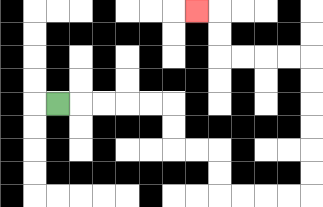{'start': '[2, 4]', 'end': '[8, 0]', 'path_directions': 'R,R,R,R,R,D,D,R,R,D,D,R,R,R,R,U,U,U,U,U,U,L,L,L,L,U,U,L', 'path_coordinates': '[[2, 4], [3, 4], [4, 4], [5, 4], [6, 4], [7, 4], [7, 5], [7, 6], [8, 6], [9, 6], [9, 7], [9, 8], [10, 8], [11, 8], [12, 8], [13, 8], [13, 7], [13, 6], [13, 5], [13, 4], [13, 3], [13, 2], [12, 2], [11, 2], [10, 2], [9, 2], [9, 1], [9, 0], [8, 0]]'}